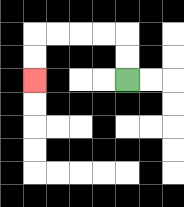{'start': '[5, 3]', 'end': '[1, 3]', 'path_directions': 'U,U,L,L,L,L,D,D', 'path_coordinates': '[[5, 3], [5, 2], [5, 1], [4, 1], [3, 1], [2, 1], [1, 1], [1, 2], [1, 3]]'}